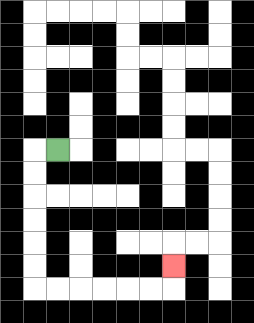{'start': '[2, 6]', 'end': '[7, 11]', 'path_directions': 'L,D,D,D,D,D,D,R,R,R,R,R,R,U', 'path_coordinates': '[[2, 6], [1, 6], [1, 7], [1, 8], [1, 9], [1, 10], [1, 11], [1, 12], [2, 12], [3, 12], [4, 12], [5, 12], [6, 12], [7, 12], [7, 11]]'}